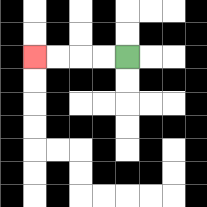{'start': '[5, 2]', 'end': '[1, 2]', 'path_directions': 'L,L,L,L', 'path_coordinates': '[[5, 2], [4, 2], [3, 2], [2, 2], [1, 2]]'}